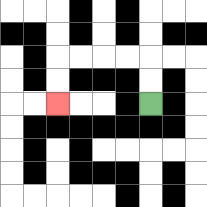{'start': '[6, 4]', 'end': '[2, 4]', 'path_directions': 'U,U,L,L,L,L,D,D', 'path_coordinates': '[[6, 4], [6, 3], [6, 2], [5, 2], [4, 2], [3, 2], [2, 2], [2, 3], [2, 4]]'}